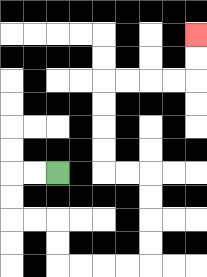{'start': '[2, 7]', 'end': '[8, 1]', 'path_directions': 'L,L,D,D,R,R,D,D,R,R,R,R,U,U,U,U,L,L,U,U,U,U,R,R,R,R,U,U', 'path_coordinates': '[[2, 7], [1, 7], [0, 7], [0, 8], [0, 9], [1, 9], [2, 9], [2, 10], [2, 11], [3, 11], [4, 11], [5, 11], [6, 11], [6, 10], [6, 9], [6, 8], [6, 7], [5, 7], [4, 7], [4, 6], [4, 5], [4, 4], [4, 3], [5, 3], [6, 3], [7, 3], [8, 3], [8, 2], [8, 1]]'}